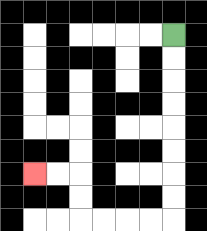{'start': '[7, 1]', 'end': '[1, 7]', 'path_directions': 'D,D,D,D,D,D,D,D,L,L,L,L,U,U,L,L', 'path_coordinates': '[[7, 1], [7, 2], [7, 3], [7, 4], [7, 5], [7, 6], [7, 7], [7, 8], [7, 9], [6, 9], [5, 9], [4, 9], [3, 9], [3, 8], [3, 7], [2, 7], [1, 7]]'}